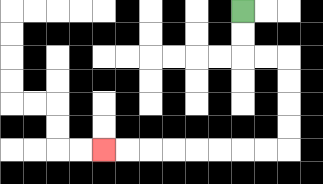{'start': '[10, 0]', 'end': '[4, 6]', 'path_directions': 'D,D,R,R,D,D,D,D,L,L,L,L,L,L,L,L', 'path_coordinates': '[[10, 0], [10, 1], [10, 2], [11, 2], [12, 2], [12, 3], [12, 4], [12, 5], [12, 6], [11, 6], [10, 6], [9, 6], [8, 6], [7, 6], [6, 6], [5, 6], [4, 6]]'}